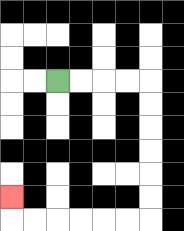{'start': '[2, 3]', 'end': '[0, 8]', 'path_directions': 'R,R,R,R,D,D,D,D,D,D,L,L,L,L,L,L,U', 'path_coordinates': '[[2, 3], [3, 3], [4, 3], [5, 3], [6, 3], [6, 4], [6, 5], [6, 6], [6, 7], [6, 8], [6, 9], [5, 9], [4, 9], [3, 9], [2, 9], [1, 9], [0, 9], [0, 8]]'}